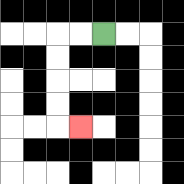{'start': '[4, 1]', 'end': '[3, 5]', 'path_directions': 'L,L,D,D,D,D,R', 'path_coordinates': '[[4, 1], [3, 1], [2, 1], [2, 2], [2, 3], [2, 4], [2, 5], [3, 5]]'}